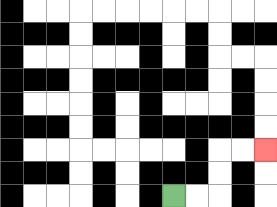{'start': '[7, 8]', 'end': '[11, 6]', 'path_directions': 'R,R,U,U,R,R', 'path_coordinates': '[[7, 8], [8, 8], [9, 8], [9, 7], [9, 6], [10, 6], [11, 6]]'}